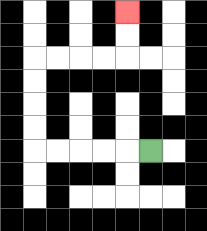{'start': '[6, 6]', 'end': '[5, 0]', 'path_directions': 'L,L,L,L,L,U,U,U,U,R,R,R,R,U,U', 'path_coordinates': '[[6, 6], [5, 6], [4, 6], [3, 6], [2, 6], [1, 6], [1, 5], [1, 4], [1, 3], [1, 2], [2, 2], [3, 2], [4, 2], [5, 2], [5, 1], [5, 0]]'}